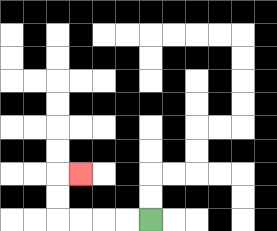{'start': '[6, 9]', 'end': '[3, 7]', 'path_directions': 'L,L,L,L,U,U,R', 'path_coordinates': '[[6, 9], [5, 9], [4, 9], [3, 9], [2, 9], [2, 8], [2, 7], [3, 7]]'}